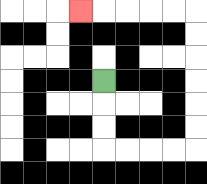{'start': '[4, 3]', 'end': '[3, 0]', 'path_directions': 'D,D,D,R,R,R,R,U,U,U,U,U,U,L,L,L,L,L', 'path_coordinates': '[[4, 3], [4, 4], [4, 5], [4, 6], [5, 6], [6, 6], [7, 6], [8, 6], [8, 5], [8, 4], [8, 3], [8, 2], [8, 1], [8, 0], [7, 0], [6, 0], [5, 0], [4, 0], [3, 0]]'}